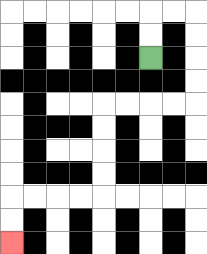{'start': '[6, 2]', 'end': '[0, 10]', 'path_directions': 'U,U,R,R,D,D,D,D,L,L,L,L,D,D,D,D,L,L,L,L,D,D', 'path_coordinates': '[[6, 2], [6, 1], [6, 0], [7, 0], [8, 0], [8, 1], [8, 2], [8, 3], [8, 4], [7, 4], [6, 4], [5, 4], [4, 4], [4, 5], [4, 6], [4, 7], [4, 8], [3, 8], [2, 8], [1, 8], [0, 8], [0, 9], [0, 10]]'}